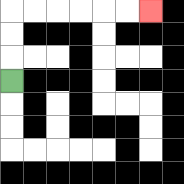{'start': '[0, 3]', 'end': '[6, 0]', 'path_directions': 'U,U,U,R,R,R,R,R,R', 'path_coordinates': '[[0, 3], [0, 2], [0, 1], [0, 0], [1, 0], [2, 0], [3, 0], [4, 0], [5, 0], [6, 0]]'}